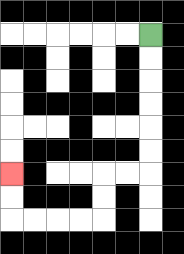{'start': '[6, 1]', 'end': '[0, 7]', 'path_directions': 'D,D,D,D,D,D,L,L,D,D,L,L,L,L,U,U', 'path_coordinates': '[[6, 1], [6, 2], [6, 3], [6, 4], [6, 5], [6, 6], [6, 7], [5, 7], [4, 7], [4, 8], [4, 9], [3, 9], [2, 9], [1, 9], [0, 9], [0, 8], [0, 7]]'}